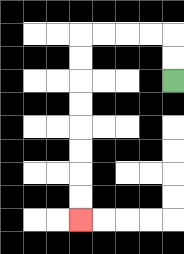{'start': '[7, 3]', 'end': '[3, 9]', 'path_directions': 'U,U,L,L,L,L,D,D,D,D,D,D,D,D', 'path_coordinates': '[[7, 3], [7, 2], [7, 1], [6, 1], [5, 1], [4, 1], [3, 1], [3, 2], [3, 3], [3, 4], [3, 5], [3, 6], [3, 7], [3, 8], [3, 9]]'}